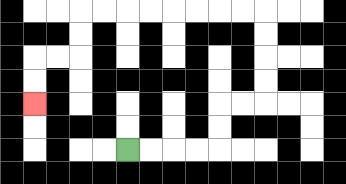{'start': '[5, 6]', 'end': '[1, 4]', 'path_directions': 'R,R,R,R,U,U,R,R,U,U,U,U,L,L,L,L,L,L,L,L,D,D,L,L,D,D', 'path_coordinates': '[[5, 6], [6, 6], [7, 6], [8, 6], [9, 6], [9, 5], [9, 4], [10, 4], [11, 4], [11, 3], [11, 2], [11, 1], [11, 0], [10, 0], [9, 0], [8, 0], [7, 0], [6, 0], [5, 0], [4, 0], [3, 0], [3, 1], [3, 2], [2, 2], [1, 2], [1, 3], [1, 4]]'}